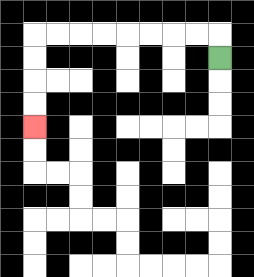{'start': '[9, 2]', 'end': '[1, 5]', 'path_directions': 'U,L,L,L,L,L,L,L,L,D,D,D,D', 'path_coordinates': '[[9, 2], [9, 1], [8, 1], [7, 1], [6, 1], [5, 1], [4, 1], [3, 1], [2, 1], [1, 1], [1, 2], [1, 3], [1, 4], [1, 5]]'}